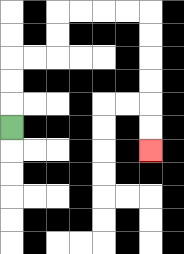{'start': '[0, 5]', 'end': '[6, 6]', 'path_directions': 'U,U,U,R,R,U,U,R,R,R,R,D,D,D,D,D,D', 'path_coordinates': '[[0, 5], [0, 4], [0, 3], [0, 2], [1, 2], [2, 2], [2, 1], [2, 0], [3, 0], [4, 0], [5, 0], [6, 0], [6, 1], [6, 2], [6, 3], [6, 4], [6, 5], [6, 6]]'}